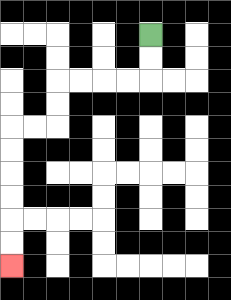{'start': '[6, 1]', 'end': '[0, 11]', 'path_directions': 'D,D,L,L,L,L,D,D,L,L,D,D,D,D,D,D', 'path_coordinates': '[[6, 1], [6, 2], [6, 3], [5, 3], [4, 3], [3, 3], [2, 3], [2, 4], [2, 5], [1, 5], [0, 5], [0, 6], [0, 7], [0, 8], [0, 9], [0, 10], [0, 11]]'}